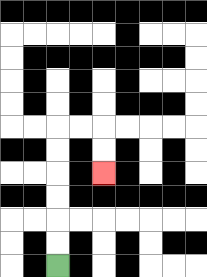{'start': '[2, 11]', 'end': '[4, 7]', 'path_directions': 'U,U,U,U,U,U,R,R,D,D', 'path_coordinates': '[[2, 11], [2, 10], [2, 9], [2, 8], [2, 7], [2, 6], [2, 5], [3, 5], [4, 5], [4, 6], [4, 7]]'}